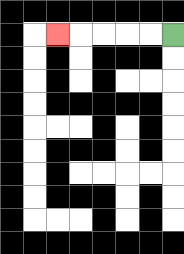{'start': '[7, 1]', 'end': '[2, 1]', 'path_directions': 'L,L,L,L,L', 'path_coordinates': '[[7, 1], [6, 1], [5, 1], [4, 1], [3, 1], [2, 1]]'}